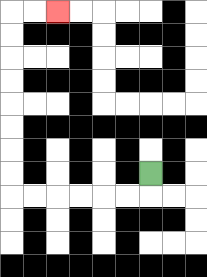{'start': '[6, 7]', 'end': '[2, 0]', 'path_directions': 'D,L,L,L,L,L,L,U,U,U,U,U,U,U,U,R,R', 'path_coordinates': '[[6, 7], [6, 8], [5, 8], [4, 8], [3, 8], [2, 8], [1, 8], [0, 8], [0, 7], [0, 6], [0, 5], [0, 4], [0, 3], [0, 2], [0, 1], [0, 0], [1, 0], [2, 0]]'}